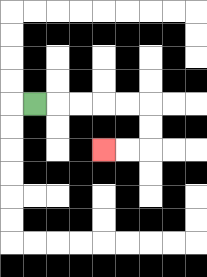{'start': '[1, 4]', 'end': '[4, 6]', 'path_directions': 'R,R,R,R,R,D,D,L,L', 'path_coordinates': '[[1, 4], [2, 4], [3, 4], [4, 4], [5, 4], [6, 4], [6, 5], [6, 6], [5, 6], [4, 6]]'}